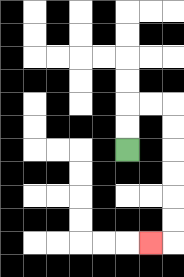{'start': '[5, 6]', 'end': '[6, 10]', 'path_directions': 'U,U,R,R,D,D,D,D,D,D,L', 'path_coordinates': '[[5, 6], [5, 5], [5, 4], [6, 4], [7, 4], [7, 5], [7, 6], [7, 7], [7, 8], [7, 9], [7, 10], [6, 10]]'}